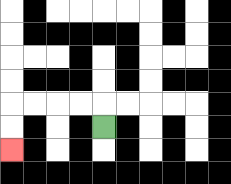{'start': '[4, 5]', 'end': '[0, 6]', 'path_directions': 'U,L,L,L,L,D,D', 'path_coordinates': '[[4, 5], [4, 4], [3, 4], [2, 4], [1, 4], [0, 4], [0, 5], [0, 6]]'}